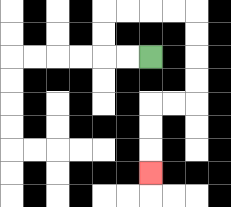{'start': '[6, 2]', 'end': '[6, 7]', 'path_directions': 'L,L,U,U,R,R,R,R,D,D,D,D,L,L,D,D,D', 'path_coordinates': '[[6, 2], [5, 2], [4, 2], [4, 1], [4, 0], [5, 0], [6, 0], [7, 0], [8, 0], [8, 1], [8, 2], [8, 3], [8, 4], [7, 4], [6, 4], [6, 5], [6, 6], [6, 7]]'}